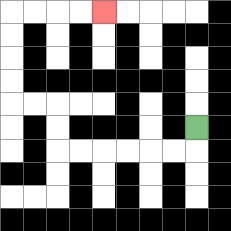{'start': '[8, 5]', 'end': '[4, 0]', 'path_directions': 'D,L,L,L,L,L,L,U,U,L,L,U,U,U,U,R,R,R,R', 'path_coordinates': '[[8, 5], [8, 6], [7, 6], [6, 6], [5, 6], [4, 6], [3, 6], [2, 6], [2, 5], [2, 4], [1, 4], [0, 4], [0, 3], [0, 2], [0, 1], [0, 0], [1, 0], [2, 0], [3, 0], [4, 0]]'}